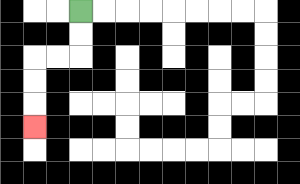{'start': '[3, 0]', 'end': '[1, 5]', 'path_directions': 'D,D,L,L,D,D,D', 'path_coordinates': '[[3, 0], [3, 1], [3, 2], [2, 2], [1, 2], [1, 3], [1, 4], [1, 5]]'}